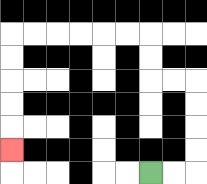{'start': '[6, 7]', 'end': '[0, 6]', 'path_directions': 'R,R,U,U,U,U,L,L,U,U,L,L,L,L,L,L,D,D,D,D,D', 'path_coordinates': '[[6, 7], [7, 7], [8, 7], [8, 6], [8, 5], [8, 4], [8, 3], [7, 3], [6, 3], [6, 2], [6, 1], [5, 1], [4, 1], [3, 1], [2, 1], [1, 1], [0, 1], [0, 2], [0, 3], [0, 4], [0, 5], [0, 6]]'}